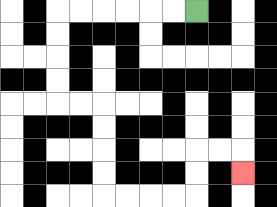{'start': '[8, 0]', 'end': '[10, 7]', 'path_directions': 'L,L,L,L,L,L,D,D,D,D,R,R,D,D,D,D,R,R,R,R,U,U,R,R,D', 'path_coordinates': '[[8, 0], [7, 0], [6, 0], [5, 0], [4, 0], [3, 0], [2, 0], [2, 1], [2, 2], [2, 3], [2, 4], [3, 4], [4, 4], [4, 5], [4, 6], [4, 7], [4, 8], [5, 8], [6, 8], [7, 8], [8, 8], [8, 7], [8, 6], [9, 6], [10, 6], [10, 7]]'}